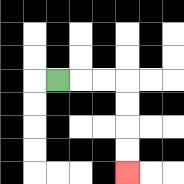{'start': '[2, 3]', 'end': '[5, 7]', 'path_directions': 'R,R,R,D,D,D,D', 'path_coordinates': '[[2, 3], [3, 3], [4, 3], [5, 3], [5, 4], [5, 5], [5, 6], [5, 7]]'}